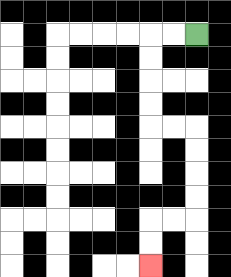{'start': '[8, 1]', 'end': '[6, 11]', 'path_directions': 'L,L,D,D,D,D,R,R,D,D,D,D,L,L,D,D', 'path_coordinates': '[[8, 1], [7, 1], [6, 1], [6, 2], [6, 3], [6, 4], [6, 5], [7, 5], [8, 5], [8, 6], [8, 7], [8, 8], [8, 9], [7, 9], [6, 9], [6, 10], [6, 11]]'}